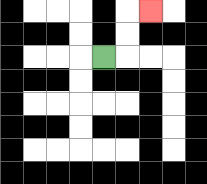{'start': '[4, 2]', 'end': '[6, 0]', 'path_directions': 'R,U,U,R', 'path_coordinates': '[[4, 2], [5, 2], [5, 1], [5, 0], [6, 0]]'}